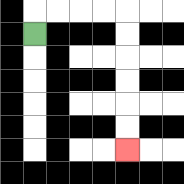{'start': '[1, 1]', 'end': '[5, 6]', 'path_directions': 'U,R,R,R,R,D,D,D,D,D,D', 'path_coordinates': '[[1, 1], [1, 0], [2, 0], [3, 0], [4, 0], [5, 0], [5, 1], [5, 2], [5, 3], [5, 4], [5, 5], [5, 6]]'}